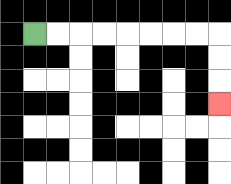{'start': '[1, 1]', 'end': '[9, 4]', 'path_directions': 'R,R,R,R,R,R,R,R,D,D,D', 'path_coordinates': '[[1, 1], [2, 1], [3, 1], [4, 1], [5, 1], [6, 1], [7, 1], [8, 1], [9, 1], [9, 2], [9, 3], [9, 4]]'}